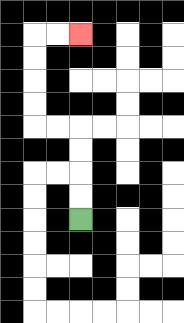{'start': '[3, 9]', 'end': '[3, 1]', 'path_directions': 'U,U,U,U,L,L,U,U,U,U,R,R', 'path_coordinates': '[[3, 9], [3, 8], [3, 7], [3, 6], [3, 5], [2, 5], [1, 5], [1, 4], [1, 3], [1, 2], [1, 1], [2, 1], [3, 1]]'}